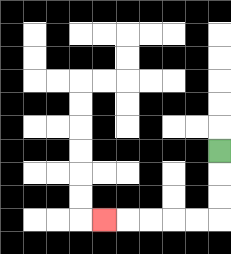{'start': '[9, 6]', 'end': '[4, 9]', 'path_directions': 'D,D,D,L,L,L,L,L', 'path_coordinates': '[[9, 6], [9, 7], [9, 8], [9, 9], [8, 9], [7, 9], [6, 9], [5, 9], [4, 9]]'}